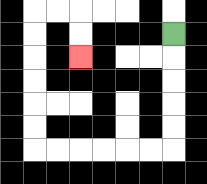{'start': '[7, 1]', 'end': '[3, 2]', 'path_directions': 'D,D,D,D,D,L,L,L,L,L,L,U,U,U,U,U,U,R,R,D,D', 'path_coordinates': '[[7, 1], [7, 2], [7, 3], [7, 4], [7, 5], [7, 6], [6, 6], [5, 6], [4, 6], [3, 6], [2, 6], [1, 6], [1, 5], [1, 4], [1, 3], [1, 2], [1, 1], [1, 0], [2, 0], [3, 0], [3, 1], [3, 2]]'}